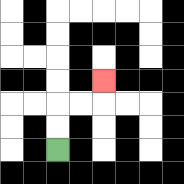{'start': '[2, 6]', 'end': '[4, 3]', 'path_directions': 'U,U,R,R,U', 'path_coordinates': '[[2, 6], [2, 5], [2, 4], [3, 4], [4, 4], [4, 3]]'}